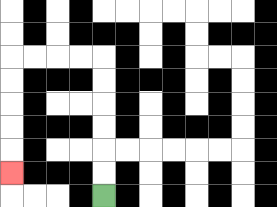{'start': '[4, 8]', 'end': '[0, 7]', 'path_directions': 'U,U,U,U,U,U,L,L,L,L,D,D,D,D,D', 'path_coordinates': '[[4, 8], [4, 7], [4, 6], [4, 5], [4, 4], [4, 3], [4, 2], [3, 2], [2, 2], [1, 2], [0, 2], [0, 3], [0, 4], [0, 5], [0, 6], [0, 7]]'}